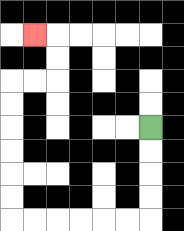{'start': '[6, 5]', 'end': '[1, 1]', 'path_directions': 'D,D,D,D,L,L,L,L,L,L,U,U,U,U,U,U,R,R,U,U,L', 'path_coordinates': '[[6, 5], [6, 6], [6, 7], [6, 8], [6, 9], [5, 9], [4, 9], [3, 9], [2, 9], [1, 9], [0, 9], [0, 8], [0, 7], [0, 6], [0, 5], [0, 4], [0, 3], [1, 3], [2, 3], [2, 2], [2, 1], [1, 1]]'}